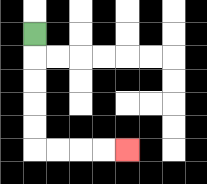{'start': '[1, 1]', 'end': '[5, 6]', 'path_directions': 'D,D,D,D,D,R,R,R,R', 'path_coordinates': '[[1, 1], [1, 2], [1, 3], [1, 4], [1, 5], [1, 6], [2, 6], [3, 6], [4, 6], [5, 6]]'}